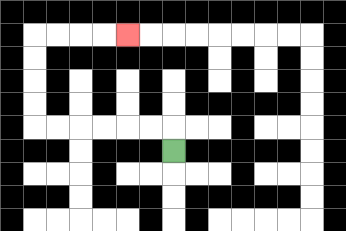{'start': '[7, 6]', 'end': '[5, 1]', 'path_directions': 'U,L,L,L,L,L,L,U,U,U,U,R,R,R,R', 'path_coordinates': '[[7, 6], [7, 5], [6, 5], [5, 5], [4, 5], [3, 5], [2, 5], [1, 5], [1, 4], [1, 3], [1, 2], [1, 1], [2, 1], [3, 1], [4, 1], [5, 1]]'}